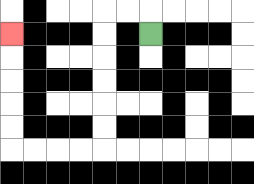{'start': '[6, 1]', 'end': '[0, 1]', 'path_directions': 'U,L,L,D,D,D,D,D,D,L,L,L,L,U,U,U,U,U', 'path_coordinates': '[[6, 1], [6, 0], [5, 0], [4, 0], [4, 1], [4, 2], [4, 3], [4, 4], [4, 5], [4, 6], [3, 6], [2, 6], [1, 6], [0, 6], [0, 5], [0, 4], [0, 3], [0, 2], [0, 1]]'}